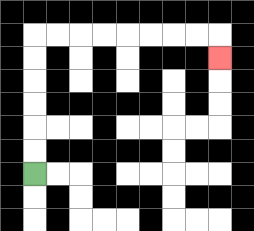{'start': '[1, 7]', 'end': '[9, 2]', 'path_directions': 'U,U,U,U,U,U,R,R,R,R,R,R,R,R,D', 'path_coordinates': '[[1, 7], [1, 6], [1, 5], [1, 4], [1, 3], [1, 2], [1, 1], [2, 1], [3, 1], [4, 1], [5, 1], [6, 1], [7, 1], [8, 1], [9, 1], [9, 2]]'}